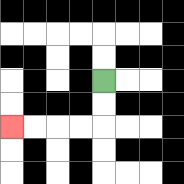{'start': '[4, 3]', 'end': '[0, 5]', 'path_directions': 'D,D,L,L,L,L', 'path_coordinates': '[[4, 3], [4, 4], [4, 5], [3, 5], [2, 5], [1, 5], [0, 5]]'}